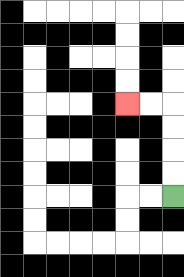{'start': '[7, 8]', 'end': '[5, 4]', 'path_directions': 'U,U,U,U,L,L', 'path_coordinates': '[[7, 8], [7, 7], [7, 6], [7, 5], [7, 4], [6, 4], [5, 4]]'}